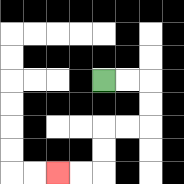{'start': '[4, 3]', 'end': '[2, 7]', 'path_directions': 'R,R,D,D,L,L,D,D,L,L', 'path_coordinates': '[[4, 3], [5, 3], [6, 3], [6, 4], [6, 5], [5, 5], [4, 5], [4, 6], [4, 7], [3, 7], [2, 7]]'}